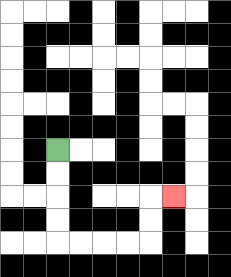{'start': '[2, 6]', 'end': '[7, 8]', 'path_directions': 'D,D,D,D,R,R,R,R,U,U,R', 'path_coordinates': '[[2, 6], [2, 7], [2, 8], [2, 9], [2, 10], [3, 10], [4, 10], [5, 10], [6, 10], [6, 9], [6, 8], [7, 8]]'}